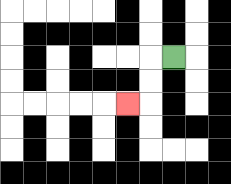{'start': '[7, 2]', 'end': '[5, 4]', 'path_directions': 'L,D,D,L', 'path_coordinates': '[[7, 2], [6, 2], [6, 3], [6, 4], [5, 4]]'}